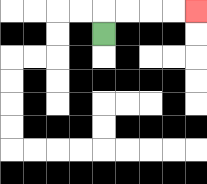{'start': '[4, 1]', 'end': '[8, 0]', 'path_directions': 'U,R,R,R,R', 'path_coordinates': '[[4, 1], [4, 0], [5, 0], [6, 0], [7, 0], [8, 0]]'}